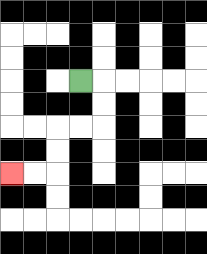{'start': '[3, 3]', 'end': '[0, 7]', 'path_directions': 'R,D,D,L,L,D,D,L,L', 'path_coordinates': '[[3, 3], [4, 3], [4, 4], [4, 5], [3, 5], [2, 5], [2, 6], [2, 7], [1, 7], [0, 7]]'}